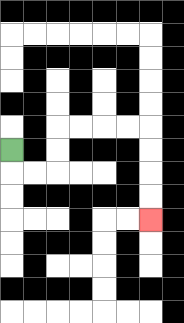{'start': '[0, 6]', 'end': '[6, 9]', 'path_directions': 'D,R,R,U,U,R,R,R,R,D,D,D,D', 'path_coordinates': '[[0, 6], [0, 7], [1, 7], [2, 7], [2, 6], [2, 5], [3, 5], [4, 5], [5, 5], [6, 5], [6, 6], [6, 7], [6, 8], [6, 9]]'}